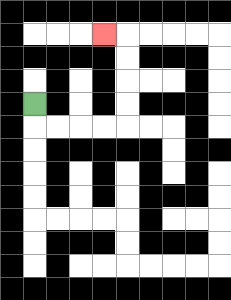{'start': '[1, 4]', 'end': '[4, 1]', 'path_directions': 'D,R,R,R,R,U,U,U,U,L', 'path_coordinates': '[[1, 4], [1, 5], [2, 5], [3, 5], [4, 5], [5, 5], [5, 4], [5, 3], [5, 2], [5, 1], [4, 1]]'}